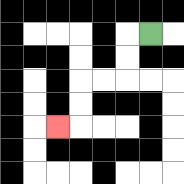{'start': '[6, 1]', 'end': '[2, 5]', 'path_directions': 'L,D,D,L,L,D,D,L', 'path_coordinates': '[[6, 1], [5, 1], [5, 2], [5, 3], [4, 3], [3, 3], [3, 4], [3, 5], [2, 5]]'}